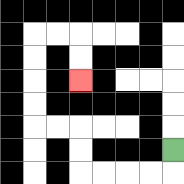{'start': '[7, 6]', 'end': '[3, 3]', 'path_directions': 'D,L,L,L,L,U,U,L,L,U,U,U,U,R,R,D,D', 'path_coordinates': '[[7, 6], [7, 7], [6, 7], [5, 7], [4, 7], [3, 7], [3, 6], [3, 5], [2, 5], [1, 5], [1, 4], [1, 3], [1, 2], [1, 1], [2, 1], [3, 1], [3, 2], [3, 3]]'}